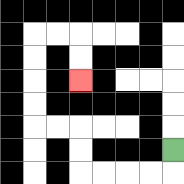{'start': '[7, 6]', 'end': '[3, 3]', 'path_directions': 'D,L,L,L,L,U,U,L,L,U,U,U,U,R,R,D,D', 'path_coordinates': '[[7, 6], [7, 7], [6, 7], [5, 7], [4, 7], [3, 7], [3, 6], [3, 5], [2, 5], [1, 5], [1, 4], [1, 3], [1, 2], [1, 1], [2, 1], [3, 1], [3, 2], [3, 3]]'}